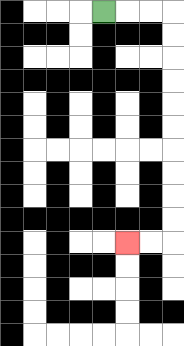{'start': '[4, 0]', 'end': '[5, 10]', 'path_directions': 'R,R,R,D,D,D,D,D,D,D,D,D,D,L,L', 'path_coordinates': '[[4, 0], [5, 0], [6, 0], [7, 0], [7, 1], [7, 2], [7, 3], [7, 4], [7, 5], [7, 6], [7, 7], [7, 8], [7, 9], [7, 10], [6, 10], [5, 10]]'}